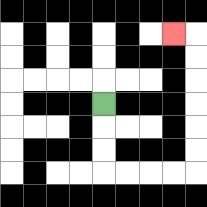{'start': '[4, 4]', 'end': '[7, 1]', 'path_directions': 'D,D,D,R,R,R,R,U,U,U,U,U,U,L', 'path_coordinates': '[[4, 4], [4, 5], [4, 6], [4, 7], [5, 7], [6, 7], [7, 7], [8, 7], [8, 6], [8, 5], [8, 4], [8, 3], [8, 2], [8, 1], [7, 1]]'}